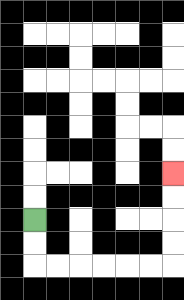{'start': '[1, 9]', 'end': '[7, 7]', 'path_directions': 'D,D,R,R,R,R,R,R,U,U,U,U', 'path_coordinates': '[[1, 9], [1, 10], [1, 11], [2, 11], [3, 11], [4, 11], [5, 11], [6, 11], [7, 11], [7, 10], [7, 9], [7, 8], [7, 7]]'}